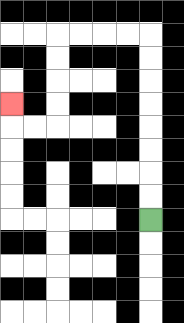{'start': '[6, 9]', 'end': '[0, 4]', 'path_directions': 'U,U,U,U,U,U,U,U,L,L,L,L,D,D,D,D,L,L,U', 'path_coordinates': '[[6, 9], [6, 8], [6, 7], [6, 6], [6, 5], [6, 4], [6, 3], [6, 2], [6, 1], [5, 1], [4, 1], [3, 1], [2, 1], [2, 2], [2, 3], [2, 4], [2, 5], [1, 5], [0, 5], [0, 4]]'}